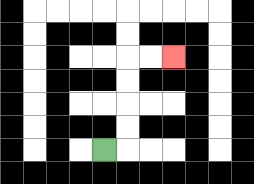{'start': '[4, 6]', 'end': '[7, 2]', 'path_directions': 'R,U,U,U,U,R,R', 'path_coordinates': '[[4, 6], [5, 6], [5, 5], [5, 4], [5, 3], [5, 2], [6, 2], [7, 2]]'}